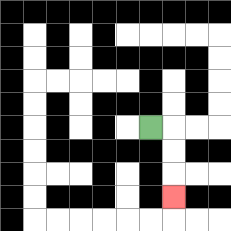{'start': '[6, 5]', 'end': '[7, 8]', 'path_directions': 'R,D,D,D', 'path_coordinates': '[[6, 5], [7, 5], [7, 6], [7, 7], [7, 8]]'}